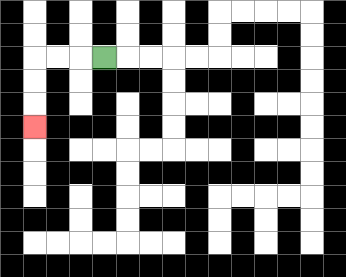{'start': '[4, 2]', 'end': '[1, 5]', 'path_directions': 'L,L,L,D,D,D', 'path_coordinates': '[[4, 2], [3, 2], [2, 2], [1, 2], [1, 3], [1, 4], [1, 5]]'}